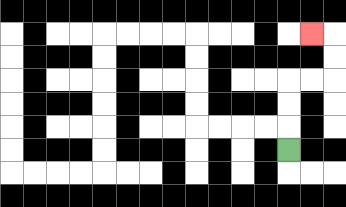{'start': '[12, 6]', 'end': '[13, 1]', 'path_directions': 'U,U,U,R,R,U,U,L', 'path_coordinates': '[[12, 6], [12, 5], [12, 4], [12, 3], [13, 3], [14, 3], [14, 2], [14, 1], [13, 1]]'}